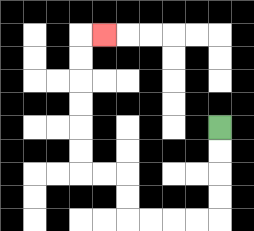{'start': '[9, 5]', 'end': '[4, 1]', 'path_directions': 'D,D,D,D,L,L,L,L,U,U,L,L,U,U,U,U,U,U,R', 'path_coordinates': '[[9, 5], [9, 6], [9, 7], [9, 8], [9, 9], [8, 9], [7, 9], [6, 9], [5, 9], [5, 8], [5, 7], [4, 7], [3, 7], [3, 6], [3, 5], [3, 4], [3, 3], [3, 2], [3, 1], [4, 1]]'}